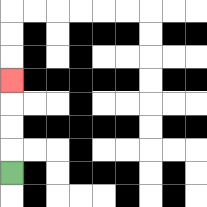{'start': '[0, 7]', 'end': '[0, 3]', 'path_directions': 'U,U,U,U', 'path_coordinates': '[[0, 7], [0, 6], [0, 5], [0, 4], [0, 3]]'}